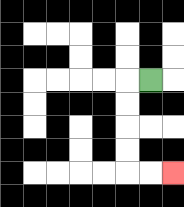{'start': '[6, 3]', 'end': '[7, 7]', 'path_directions': 'L,D,D,D,D,R,R', 'path_coordinates': '[[6, 3], [5, 3], [5, 4], [5, 5], [5, 6], [5, 7], [6, 7], [7, 7]]'}